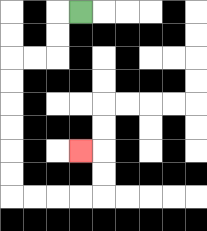{'start': '[3, 0]', 'end': '[3, 6]', 'path_directions': 'L,D,D,L,L,D,D,D,D,D,D,R,R,R,R,U,U,L', 'path_coordinates': '[[3, 0], [2, 0], [2, 1], [2, 2], [1, 2], [0, 2], [0, 3], [0, 4], [0, 5], [0, 6], [0, 7], [0, 8], [1, 8], [2, 8], [3, 8], [4, 8], [4, 7], [4, 6], [3, 6]]'}